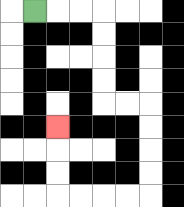{'start': '[1, 0]', 'end': '[2, 5]', 'path_directions': 'R,R,R,D,D,D,D,R,R,D,D,D,D,L,L,L,L,U,U,U', 'path_coordinates': '[[1, 0], [2, 0], [3, 0], [4, 0], [4, 1], [4, 2], [4, 3], [4, 4], [5, 4], [6, 4], [6, 5], [6, 6], [6, 7], [6, 8], [5, 8], [4, 8], [3, 8], [2, 8], [2, 7], [2, 6], [2, 5]]'}